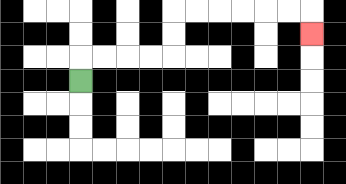{'start': '[3, 3]', 'end': '[13, 1]', 'path_directions': 'U,R,R,R,R,U,U,R,R,R,R,R,R,D', 'path_coordinates': '[[3, 3], [3, 2], [4, 2], [5, 2], [6, 2], [7, 2], [7, 1], [7, 0], [8, 0], [9, 0], [10, 0], [11, 0], [12, 0], [13, 0], [13, 1]]'}